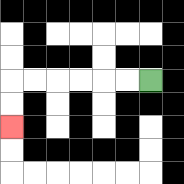{'start': '[6, 3]', 'end': '[0, 5]', 'path_directions': 'L,L,L,L,L,L,D,D', 'path_coordinates': '[[6, 3], [5, 3], [4, 3], [3, 3], [2, 3], [1, 3], [0, 3], [0, 4], [0, 5]]'}